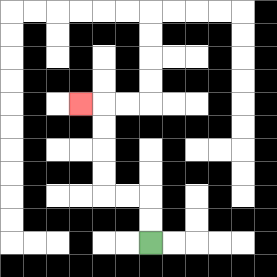{'start': '[6, 10]', 'end': '[3, 4]', 'path_directions': 'U,U,L,L,U,U,U,U,L', 'path_coordinates': '[[6, 10], [6, 9], [6, 8], [5, 8], [4, 8], [4, 7], [4, 6], [4, 5], [4, 4], [3, 4]]'}